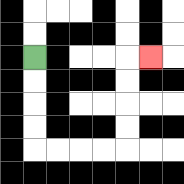{'start': '[1, 2]', 'end': '[6, 2]', 'path_directions': 'D,D,D,D,R,R,R,R,U,U,U,U,R', 'path_coordinates': '[[1, 2], [1, 3], [1, 4], [1, 5], [1, 6], [2, 6], [3, 6], [4, 6], [5, 6], [5, 5], [5, 4], [5, 3], [5, 2], [6, 2]]'}